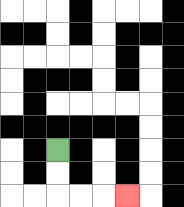{'start': '[2, 6]', 'end': '[5, 8]', 'path_directions': 'D,D,R,R,R', 'path_coordinates': '[[2, 6], [2, 7], [2, 8], [3, 8], [4, 8], [5, 8]]'}